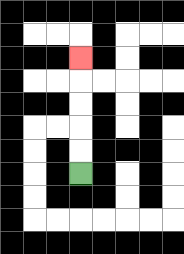{'start': '[3, 7]', 'end': '[3, 2]', 'path_directions': 'U,U,U,U,U', 'path_coordinates': '[[3, 7], [3, 6], [3, 5], [3, 4], [3, 3], [3, 2]]'}